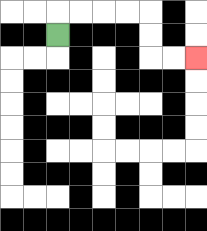{'start': '[2, 1]', 'end': '[8, 2]', 'path_directions': 'U,R,R,R,R,D,D,R,R', 'path_coordinates': '[[2, 1], [2, 0], [3, 0], [4, 0], [5, 0], [6, 0], [6, 1], [6, 2], [7, 2], [8, 2]]'}